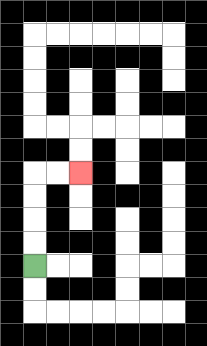{'start': '[1, 11]', 'end': '[3, 7]', 'path_directions': 'U,U,U,U,R,R', 'path_coordinates': '[[1, 11], [1, 10], [1, 9], [1, 8], [1, 7], [2, 7], [3, 7]]'}